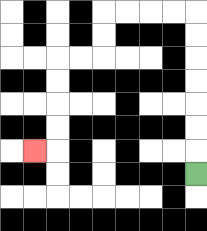{'start': '[8, 7]', 'end': '[1, 6]', 'path_directions': 'U,U,U,U,U,U,U,L,L,L,L,D,D,L,L,D,D,D,D,L', 'path_coordinates': '[[8, 7], [8, 6], [8, 5], [8, 4], [8, 3], [8, 2], [8, 1], [8, 0], [7, 0], [6, 0], [5, 0], [4, 0], [4, 1], [4, 2], [3, 2], [2, 2], [2, 3], [2, 4], [2, 5], [2, 6], [1, 6]]'}